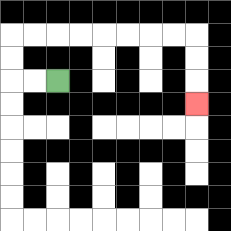{'start': '[2, 3]', 'end': '[8, 4]', 'path_directions': 'L,L,U,U,R,R,R,R,R,R,R,R,D,D,D', 'path_coordinates': '[[2, 3], [1, 3], [0, 3], [0, 2], [0, 1], [1, 1], [2, 1], [3, 1], [4, 1], [5, 1], [6, 1], [7, 1], [8, 1], [8, 2], [8, 3], [8, 4]]'}